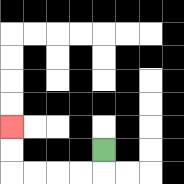{'start': '[4, 6]', 'end': '[0, 5]', 'path_directions': 'D,L,L,L,L,U,U', 'path_coordinates': '[[4, 6], [4, 7], [3, 7], [2, 7], [1, 7], [0, 7], [0, 6], [0, 5]]'}